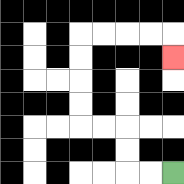{'start': '[7, 7]', 'end': '[7, 2]', 'path_directions': 'L,L,U,U,L,L,U,U,U,U,R,R,R,R,D', 'path_coordinates': '[[7, 7], [6, 7], [5, 7], [5, 6], [5, 5], [4, 5], [3, 5], [3, 4], [3, 3], [3, 2], [3, 1], [4, 1], [5, 1], [6, 1], [7, 1], [7, 2]]'}